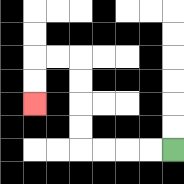{'start': '[7, 6]', 'end': '[1, 4]', 'path_directions': 'L,L,L,L,U,U,U,U,L,L,D,D', 'path_coordinates': '[[7, 6], [6, 6], [5, 6], [4, 6], [3, 6], [3, 5], [3, 4], [3, 3], [3, 2], [2, 2], [1, 2], [1, 3], [1, 4]]'}